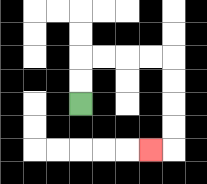{'start': '[3, 4]', 'end': '[6, 6]', 'path_directions': 'U,U,R,R,R,R,D,D,D,D,L', 'path_coordinates': '[[3, 4], [3, 3], [3, 2], [4, 2], [5, 2], [6, 2], [7, 2], [7, 3], [7, 4], [7, 5], [7, 6], [6, 6]]'}